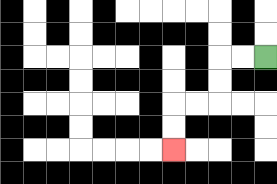{'start': '[11, 2]', 'end': '[7, 6]', 'path_directions': 'L,L,D,D,L,L,D,D', 'path_coordinates': '[[11, 2], [10, 2], [9, 2], [9, 3], [9, 4], [8, 4], [7, 4], [7, 5], [7, 6]]'}